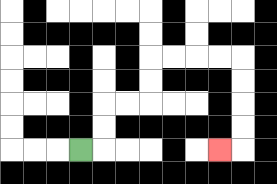{'start': '[3, 6]', 'end': '[9, 6]', 'path_directions': 'R,U,U,R,R,U,U,R,R,R,R,D,D,D,D,L', 'path_coordinates': '[[3, 6], [4, 6], [4, 5], [4, 4], [5, 4], [6, 4], [6, 3], [6, 2], [7, 2], [8, 2], [9, 2], [10, 2], [10, 3], [10, 4], [10, 5], [10, 6], [9, 6]]'}